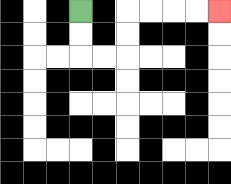{'start': '[3, 0]', 'end': '[9, 0]', 'path_directions': 'D,D,R,R,U,U,R,R,R,R', 'path_coordinates': '[[3, 0], [3, 1], [3, 2], [4, 2], [5, 2], [5, 1], [5, 0], [6, 0], [7, 0], [8, 0], [9, 0]]'}